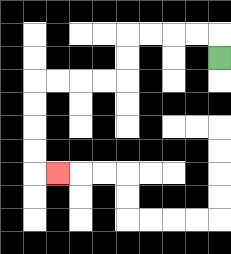{'start': '[9, 2]', 'end': '[2, 7]', 'path_directions': 'U,L,L,L,L,D,D,L,L,L,L,D,D,D,D,R', 'path_coordinates': '[[9, 2], [9, 1], [8, 1], [7, 1], [6, 1], [5, 1], [5, 2], [5, 3], [4, 3], [3, 3], [2, 3], [1, 3], [1, 4], [1, 5], [1, 6], [1, 7], [2, 7]]'}